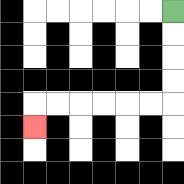{'start': '[7, 0]', 'end': '[1, 5]', 'path_directions': 'D,D,D,D,L,L,L,L,L,L,D', 'path_coordinates': '[[7, 0], [7, 1], [7, 2], [7, 3], [7, 4], [6, 4], [5, 4], [4, 4], [3, 4], [2, 4], [1, 4], [1, 5]]'}